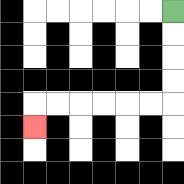{'start': '[7, 0]', 'end': '[1, 5]', 'path_directions': 'D,D,D,D,L,L,L,L,L,L,D', 'path_coordinates': '[[7, 0], [7, 1], [7, 2], [7, 3], [7, 4], [6, 4], [5, 4], [4, 4], [3, 4], [2, 4], [1, 4], [1, 5]]'}